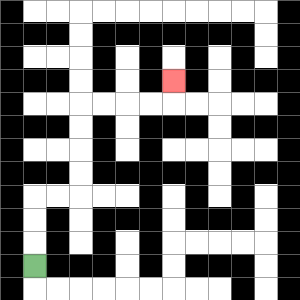{'start': '[1, 11]', 'end': '[7, 3]', 'path_directions': 'U,U,U,R,R,U,U,U,U,R,R,R,R,U', 'path_coordinates': '[[1, 11], [1, 10], [1, 9], [1, 8], [2, 8], [3, 8], [3, 7], [3, 6], [3, 5], [3, 4], [4, 4], [5, 4], [6, 4], [7, 4], [7, 3]]'}